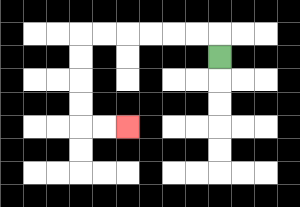{'start': '[9, 2]', 'end': '[5, 5]', 'path_directions': 'U,L,L,L,L,L,L,D,D,D,D,R,R', 'path_coordinates': '[[9, 2], [9, 1], [8, 1], [7, 1], [6, 1], [5, 1], [4, 1], [3, 1], [3, 2], [3, 3], [3, 4], [3, 5], [4, 5], [5, 5]]'}